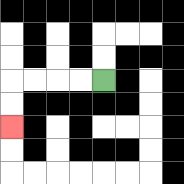{'start': '[4, 3]', 'end': '[0, 5]', 'path_directions': 'L,L,L,L,D,D', 'path_coordinates': '[[4, 3], [3, 3], [2, 3], [1, 3], [0, 3], [0, 4], [0, 5]]'}